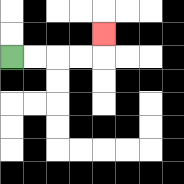{'start': '[0, 2]', 'end': '[4, 1]', 'path_directions': 'R,R,R,R,U', 'path_coordinates': '[[0, 2], [1, 2], [2, 2], [3, 2], [4, 2], [4, 1]]'}